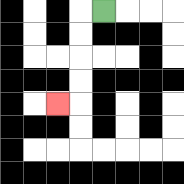{'start': '[4, 0]', 'end': '[2, 4]', 'path_directions': 'L,D,D,D,D,L', 'path_coordinates': '[[4, 0], [3, 0], [3, 1], [3, 2], [3, 3], [3, 4], [2, 4]]'}